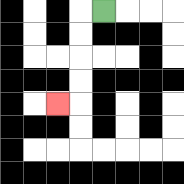{'start': '[4, 0]', 'end': '[2, 4]', 'path_directions': 'L,D,D,D,D,L', 'path_coordinates': '[[4, 0], [3, 0], [3, 1], [3, 2], [3, 3], [3, 4], [2, 4]]'}